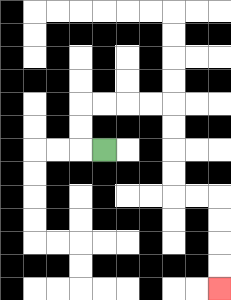{'start': '[4, 6]', 'end': '[9, 12]', 'path_directions': 'L,U,U,R,R,R,R,D,D,D,D,R,R,D,D,D,D', 'path_coordinates': '[[4, 6], [3, 6], [3, 5], [3, 4], [4, 4], [5, 4], [6, 4], [7, 4], [7, 5], [7, 6], [7, 7], [7, 8], [8, 8], [9, 8], [9, 9], [9, 10], [9, 11], [9, 12]]'}